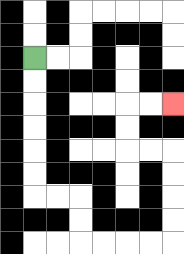{'start': '[1, 2]', 'end': '[7, 4]', 'path_directions': 'D,D,D,D,D,D,R,R,D,D,R,R,R,R,U,U,U,U,L,L,U,U,R,R', 'path_coordinates': '[[1, 2], [1, 3], [1, 4], [1, 5], [1, 6], [1, 7], [1, 8], [2, 8], [3, 8], [3, 9], [3, 10], [4, 10], [5, 10], [6, 10], [7, 10], [7, 9], [7, 8], [7, 7], [7, 6], [6, 6], [5, 6], [5, 5], [5, 4], [6, 4], [7, 4]]'}